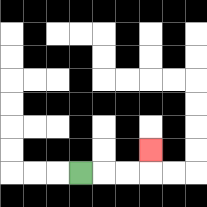{'start': '[3, 7]', 'end': '[6, 6]', 'path_directions': 'R,R,R,U', 'path_coordinates': '[[3, 7], [4, 7], [5, 7], [6, 7], [6, 6]]'}